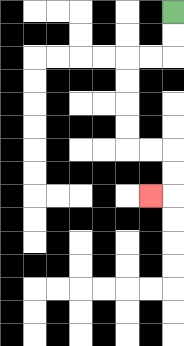{'start': '[7, 0]', 'end': '[6, 8]', 'path_directions': 'D,D,L,L,D,D,D,D,R,R,D,D,L', 'path_coordinates': '[[7, 0], [7, 1], [7, 2], [6, 2], [5, 2], [5, 3], [5, 4], [5, 5], [5, 6], [6, 6], [7, 6], [7, 7], [7, 8], [6, 8]]'}